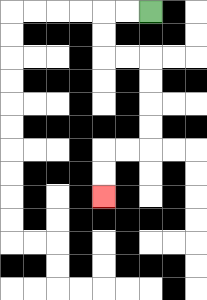{'start': '[6, 0]', 'end': '[4, 8]', 'path_directions': 'L,L,D,D,R,R,D,D,D,D,L,L,D,D', 'path_coordinates': '[[6, 0], [5, 0], [4, 0], [4, 1], [4, 2], [5, 2], [6, 2], [6, 3], [6, 4], [6, 5], [6, 6], [5, 6], [4, 6], [4, 7], [4, 8]]'}